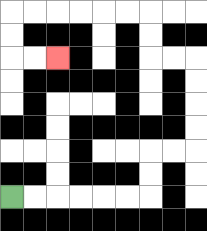{'start': '[0, 8]', 'end': '[2, 2]', 'path_directions': 'R,R,R,R,R,R,U,U,R,R,U,U,U,U,L,L,U,U,L,L,L,L,L,L,D,D,R,R', 'path_coordinates': '[[0, 8], [1, 8], [2, 8], [3, 8], [4, 8], [5, 8], [6, 8], [6, 7], [6, 6], [7, 6], [8, 6], [8, 5], [8, 4], [8, 3], [8, 2], [7, 2], [6, 2], [6, 1], [6, 0], [5, 0], [4, 0], [3, 0], [2, 0], [1, 0], [0, 0], [0, 1], [0, 2], [1, 2], [2, 2]]'}